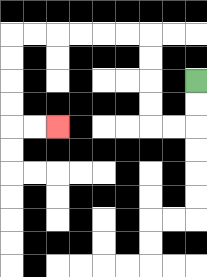{'start': '[8, 3]', 'end': '[2, 5]', 'path_directions': 'D,D,L,L,U,U,U,U,L,L,L,L,L,L,D,D,D,D,R,R', 'path_coordinates': '[[8, 3], [8, 4], [8, 5], [7, 5], [6, 5], [6, 4], [6, 3], [6, 2], [6, 1], [5, 1], [4, 1], [3, 1], [2, 1], [1, 1], [0, 1], [0, 2], [0, 3], [0, 4], [0, 5], [1, 5], [2, 5]]'}